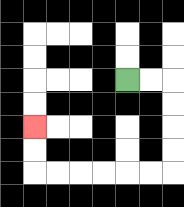{'start': '[5, 3]', 'end': '[1, 5]', 'path_directions': 'R,R,D,D,D,D,L,L,L,L,L,L,U,U', 'path_coordinates': '[[5, 3], [6, 3], [7, 3], [7, 4], [7, 5], [7, 6], [7, 7], [6, 7], [5, 7], [4, 7], [3, 7], [2, 7], [1, 7], [1, 6], [1, 5]]'}